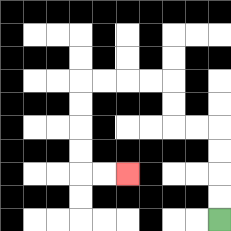{'start': '[9, 9]', 'end': '[5, 7]', 'path_directions': 'U,U,U,U,L,L,U,U,L,L,L,L,D,D,D,D,R,R', 'path_coordinates': '[[9, 9], [9, 8], [9, 7], [9, 6], [9, 5], [8, 5], [7, 5], [7, 4], [7, 3], [6, 3], [5, 3], [4, 3], [3, 3], [3, 4], [3, 5], [3, 6], [3, 7], [4, 7], [5, 7]]'}